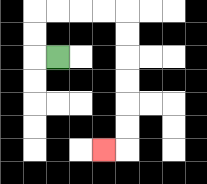{'start': '[2, 2]', 'end': '[4, 6]', 'path_directions': 'L,U,U,R,R,R,R,D,D,D,D,D,D,L', 'path_coordinates': '[[2, 2], [1, 2], [1, 1], [1, 0], [2, 0], [3, 0], [4, 0], [5, 0], [5, 1], [5, 2], [5, 3], [5, 4], [5, 5], [5, 6], [4, 6]]'}